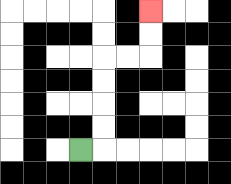{'start': '[3, 6]', 'end': '[6, 0]', 'path_directions': 'R,U,U,U,U,R,R,U,U', 'path_coordinates': '[[3, 6], [4, 6], [4, 5], [4, 4], [4, 3], [4, 2], [5, 2], [6, 2], [6, 1], [6, 0]]'}